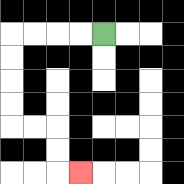{'start': '[4, 1]', 'end': '[3, 7]', 'path_directions': 'L,L,L,L,D,D,D,D,R,R,D,D,R', 'path_coordinates': '[[4, 1], [3, 1], [2, 1], [1, 1], [0, 1], [0, 2], [0, 3], [0, 4], [0, 5], [1, 5], [2, 5], [2, 6], [2, 7], [3, 7]]'}